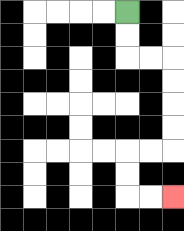{'start': '[5, 0]', 'end': '[7, 8]', 'path_directions': 'D,D,R,R,D,D,D,D,L,L,D,D,R,R', 'path_coordinates': '[[5, 0], [5, 1], [5, 2], [6, 2], [7, 2], [7, 3], [7, 4], [7, 5], [7, 6], [6, 6], [5, 6], [5, 7], [5, 8], [6, 8], [7, 8]]'}